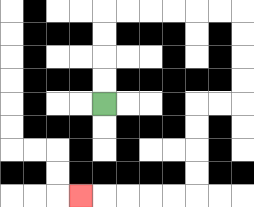{'start': '[4, 4]', 'end': '[3, 8]', 'path_directions': 'U,U,U,U,R,R,R,R,R,R,D,D,D,D,L,L,D,D,D,D,L,L,L,L,L', 'path_coordinates': '[[4, 4], [4, 3], [4, 2], [4, 1], [4, 0], [5, 0], [6, 0], [7, 0], [8, 0], [9, 0], [10, 0], [10, 1], [10, 2], [10, 3], [10, 4], [9, 4], [8, 4], [8, 5], [8, 6], [8, 7], [8, 8], [7, 8], [6, 8], [5, 8], [4, 8], [3, 8]]'}